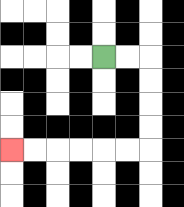{'start': '[4, 2]', 'end': '[0, 6]', 'path_directions': 'R,R,D,D,D,D,L,L,L,L,L,L', 'path_coordinates': '[[4, 2], [5, 2], [6, 2], [6, 3], [6, 4], [6, 5], [6, 6], [5, 6], [4, 6], [3, 6], [2, 6], [1, 6], [0, 6]]'}